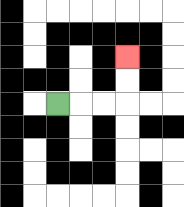{'start': '[2, 4]', 'end': '[5, 2]', 'path_directions': 'R,R,R,U,U', 'path_coordinates': '[[2, 4], [3, 4], [4, 4], [5, 4], [5, 3], [5, 2]]'}